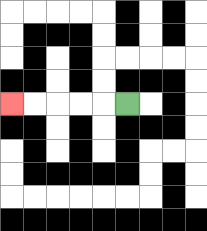{'start': '[5, 4]', 'end': '[0, 4]', 'path_directions': 'L,L,L,L,L', 'path_coordinates': '[[5, 4], [4, 4], [3, 4], [2, 4], [1, 4], [0, 4]]'}